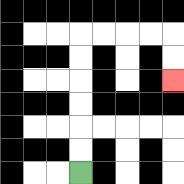{'start': '[3, 7]', 'end': '[7, 3]', 'path_directions': 'U,U,U,U,U,U,R,R,R,R,D,D', 'path_coordinates': '[[3, 7], [3, 6], [3, 5], [3, 4], [3, 3], [3, 2], [3, 1], [4, 1], [5, 1], [6, 1], [7, 1], [7, 2], [7, 3]]'}